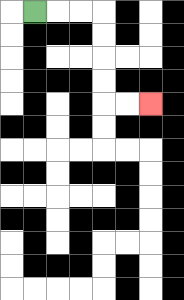{'start': '[1, 0]', 'end': '[6, 4]', 'path_directions': 'R,R,R,D,D,D,D,R,R', 'path_coordinates': '[[1, 0], [2, 0], [3, 0], [4, 0], [4, 1], [4, 2], [4, 3], [4, 4], [5, 4], [6, 4]]'}